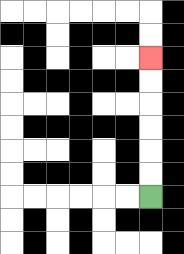{'start': '[6, 8]', 'end': '[6, 2]', 'path_directions': 'U,U,U,U,U,U', 'path_coordinates': '[[6, 8], [6, 7], [6, 6], [6, 5], [6, 4], [6, 3], [6, 2]]'}